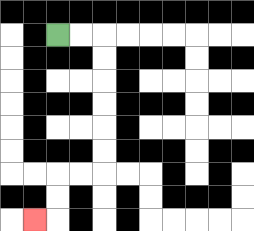{'start': '[2, 1]', 'end': '[1, 9]', 'path_directions': 'R,R,D,D,D,D,D,D,L,L,D,D,L', 'path_coordinates': '[[2, 1], [3, 1], [4, 1], [4, 2], [4, 3], [4, 4], [4, 5], [4, 6], [4, 7], [3, 7], [2, 7], [2, 8], [2, 9], [1, 9]]'}